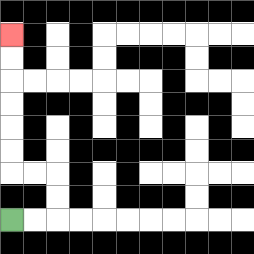{'start': '[0, 9]', 'end': '[0, 1]', 'path_directions': 'R,R,U,U,L,L,U,U,U,U,U,U', 'path_coordinates': '[[0, 9], [1, 9], [2, 9], [2, 8], [2, 7], [1, 7], [0, 7], [0, 6], [0, 5], [0, 4], [0, 3], [0, 2], [0, 1]]'}